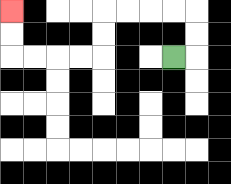{'start': '[7, 2]', 'end': '[0, 0]', 'path_directions': 'R,U,U,L,L,L,L,D,D,L,L,L,L,U,U', 'path_coordinates': '[[7, 2], [8, 2], [8, 1], [8, 0], [7, 0], [6, 0], [5, 0], [4, 0], [4, 1], [4, 2], [3, 2], [2, 2], [1, 2], [0, 2], [0, 1], [0, 0]]'}